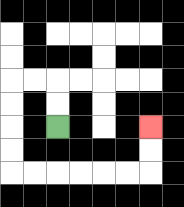{'start': '[2, 5]', 'end': '[6, 5]', 'path_directions': 'U,U,L,L,D,D,D,D,R,R,R,R,R,R,U,U', 'path_coordinates': '[[2, 5], [2, 4], [2, 3], [1, 3], [0, 3], [0, 4], [0, 5], [0, 6], [0, 7], [1, 7], [2, 7], [3, 7], [4, 7], [5, 7], [6, 7], [6, 6], [6, 5]]'}